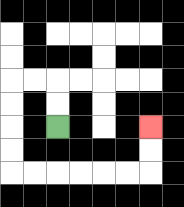{'start': '[2, 5]', 'end': '[6, 5]', 'path_directions': 'U,U,L,L,D,D,D,D,R,R,R,R,R,R,U,U', 'path_coordinates': '[[2, 5], [2, 4], [2, 3], [1, 3], [0, 3], [0, 4], [0, 5], [0, 6], [0, 7], [1, 7], [2, 7], [3, 7], [4, 7], [5, 7], [6, 7], [6, 6], [6, 5]]'}